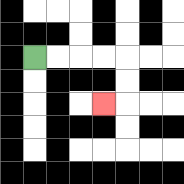{'start': '[1, 2]', 'end': '[4, 4]', 'path_directions': 'R,R,R,R,D,D,L', 'path_coordinates': '[[1, 2], [2, 2], [3, 2], [4, 2], [5, 2], [5, 3], [5, 4], [4, 4]]'}